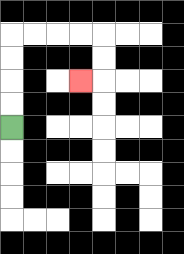{'start': '[0, 5]', 'end': '[3, 3]', 'path_directions': 'U,U,U,U,R,R,R,R,D,D,L', 'path_coordinates': '[[0, 5], [0, 4], [0, 3], [0, 2], [0, 1], [1, 1], [2, 1], [3, 1], [4, 1], [4, 2], [4, 3], [3, 3]]'}